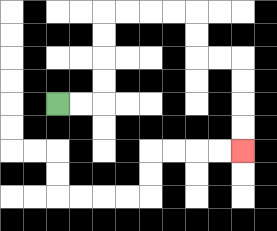{'start': '[2, 4]', 'end': '[10, 6]', 'path_directions': 'R,R,U,U,U,U,R,R,R,R,D,D,R,R,D,D,D,D', 'path_coordinates': '[[2, 4], [3, 4], [4, 4], [4, 3], [4, 2], [4, 1], [4, 0], [5, 0], [6, 0], [7, 0], [8, 0], [8, 1], [8, 2], [9, 2], [10, 2], [10, 3], [10, 4], [10, 5], [10, 6]]'}